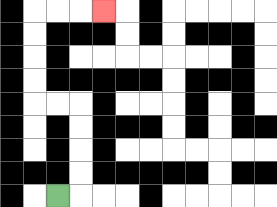{'start': '[2, 8]', 'end': '[4, 0]', 'path_directions': 'R,U,U,U,U,L,L,U,U,U,U,R,R,R', 'path_coordinates': '[[2, 8], [3, 8], [3, 7], [3, 6], [3, 5], [3, 4], [2, 4], [1, 4], [1, 3], [1, 2], [1, 1], [1, 0], [2, 0], [3, 0], [4, 0]]'}